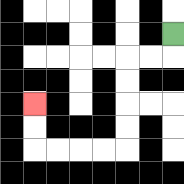{'start': '[7, 1]', 'end': '[1, 4]', 'path_directions': 'D,L,L,D,D,D,D,L,L,L,L,U,U', 'path_coordinates': '[[7, 1], [7, 2], [6, 2], [5, 2], [5, 3], [5, 4], [5, 5], [5, 6], [4, 6], [3, 6], [2, 6], [1, 6], [1, 5], [1, 4]]'}